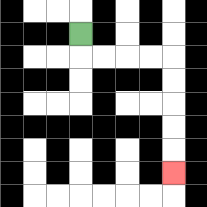{'start': '[3, 1]', 'end': '[7, 7]', 'path_directions': 'D,R,R,R,R,D,D,D,D,D', 'path_coordinates': '[[3, 1], [3, 2], [4, 2], [5, 2], [6, 2], [7, 2], [7, 3], [7, 4], [7, 5], [7, 6], [7, 7]]'}